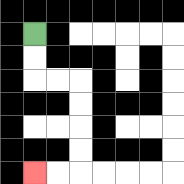{'start': '[1, 1]', 'end': '[1, 7]', 'path_directions': 'D,D,R,R,D,D,D,D,L,L', 'path_coordinates': '[[1, 1], [1, 2], [1, 3], [2, 3], [3, 3], [3, 4], [3, 5], [3, 6], [3, 7], [2, 7], [1, 7]]'}